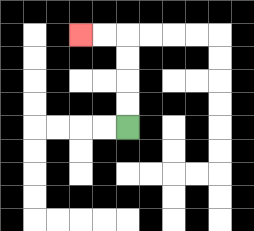{'start': '[5, 5]', 'end': '[3, 1]', 'path_directions': 'U,U,U,U,L,L', 'path_coordinates': '[[5, 5], [5, 4], [5, 3], [5, 2], [5, 1], [4, 1], [3, 1]]'}